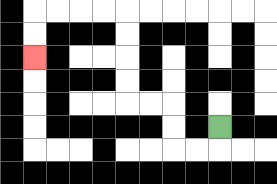{'start': '[9, 5]', 'end': '[1, 2]', 'path_directions': 'D,L,L,U,U,L,L,U,U,U,U,L,L,L,L,D,D', 'path_coordinates': '[[9, 5], [9, 6], [8, 6], [7, 6], [7, 5], [7, 4], [6, 4], [5, 4], [5, 3], [5, 2], [5, 1], [5, 0], [4, 0], [3, 0], [2, 0], [1, 0], [1, 1], [1, 2]]'}